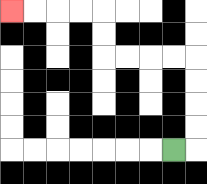{'start': '[7, 6]', 'end': '[0, 0]', 'path_directions': 'R,U,U,U,U,L,L,L,L,U,U,L,L,L,L', 'path_coordinates': '[[7, 6], [8, 6], [8, 5], [8, 4], [8, 3], [8, 2], [7, 2], [6, 2], [5, 2], [4, 2], [4, 1], [4, 0], [3, 0], [2, 0], [1, 0], [0, 0]]'}